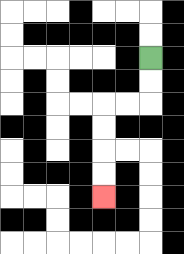{'start': '[6, 2]', 'end': '[4, 8]', 'path_directions': 'D,D,L,L,D,D,D,D', 'path_coordinates': '[[6, 2], [6, 3], [6, 4], [5, 4], [4, 4], [4, 5], [4, 6], [4, 7], [4, 8]]'}